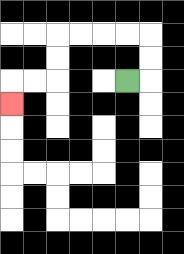{'start': '[5, 3]', 'end': '[0, 4]', 'path_directions': 'R,U,U,L,L,L,L,D,D,L,L,D', 'path_coordinates': '[[5, 3], [6, 3], [6, 2], [6, 1], [5, 1], [4, 1], [3, 1], [2, 1], [2, 2], [2, 3], [1, 3], [0, 3], [0, 4]]'}